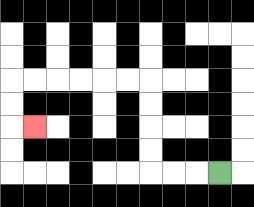{'start': '[9, 7]', 'end': '[1, 5]', 'path_directions': 'L,L,L,U,U,U,U,L,L,L,L,L,L,D,D,R', 'path_coordinates': '[[9, 7], [8, 7], [7, 7], [6, 7], [6, 6], [6, 5], [6, 4], [6, 3], [5, 3], [4, 3], [3, 3], [2, 3], [1, 3], [0, 3], [0, 4], [0, 5], [1, 5]]'}